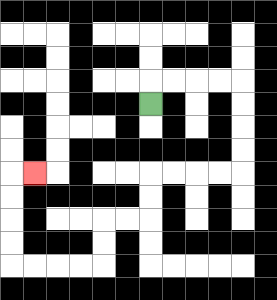{'start': '[6, 4]', 'end': '[1, 7]', 'path_directions': 'U,R,R,R,R,D,D,D,D,L,L,L,L,D,D,L,L,D,D,L,L,L,L,U,U,U,U,R', 'path_coordinates': '[[6, 4], [6, 3], [7, 3], [8, 3], [9, 3], [10, 3], [10, 4], [10, 5], [10, 6], [10, 7], [9, 7], [8, 7], [7, 7], [6, 7], [6, 8], [6, 9], [5, 9], [4, 9], [4, 10], [4, 11], [3, 11], [2, 11], [1, 11], [0, 11], [0, 10], [0, 9], [0, 8], [0, 7], [1, 7]]'}